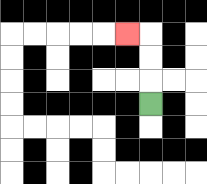{'start': '[6, 4]', 'end': '[5, 1]', 'path_directions': 'U,U,U,L', 'path_coordinates': '[[6, 4], [6, 3], [6, 2], [6, 1], [5, 1]]'}